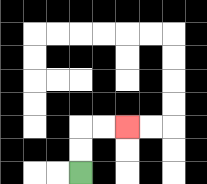{'start': '[3, 7]', 'end': '[5, 5]', 'path_directions': 'U,U,R,R', 'path_coordinates': '[[3, 7], [3, 6], [3, 5], [4, 5], [5, 5]]'}